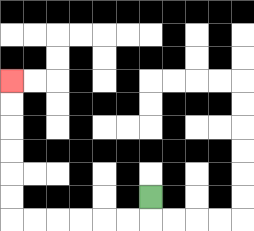{'start': '[6, 8]', 'end': '[0, 3]', 'path_directions': 'D,L,L,L,L,L,L,U,U,U,U,U,U', 'path_coordinates': '[[6, 8], [6, 9], [5, 9], [4, 9], [3, 9], [2, 9], [1, 9], [0, 9], [0, 8], [0, 7], [0, 6], [0, 5], [0, 4], [0, 3]]'}